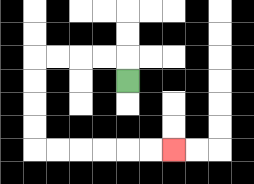{'start': '[5, 3]', 'end': '[7, 6]', 'path_directions': 'U,L,L,L,L,D,D,D,D,R,R,R,R,R,R', 'path_coordinates': '[[5, 3], [5, 2], [4, 2], [3, 2], [2, 2], [1, 2], [1, 3], [1, 4], [1, 5], [1, 6], [2, 6], [3, 6], [4, 6], [5, 6], [6, 6], [7, 6]]'}